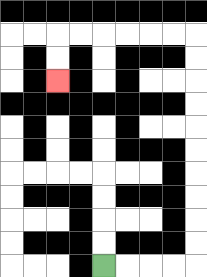{'start': '[4, 11]', 'end': '[2, 3]', 'path_directions': 'R,R,R,R,U,U,U,U,U,U,U,U,U,U,L,L,L,L,L,L,D,D', 'path_coordinates': '[[4, 11], [5, 11], [6, 11], [7, 11], [8, 11], [8, 10], [8, 9], [8, 8], [8, 7], [8, 6], [8, 5], [8, 4], [8, 3], [8, 2], [8, 1], [7, 1], [6, 1], [5, 1], [4, 1], [3, 1], [2, 1], [2, 2], [2, 3]]'}